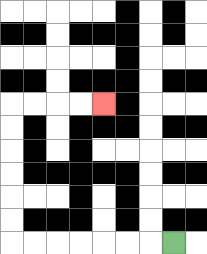{'start': '[7, 10]', 'end': '[4, 4]', 'path_directions': 'L,L,L,L,L,L,L,U,U,U,U,U,U,R,R,R,R', 'path_coordinates': '[[7, 10], [6, 10], [5, 10], [4, 10], [3, 10], [2, 10], [1, 10], [0, 10], [0, 9], [0, 8], [0, 7], [0, 6], [0, 5], [0, 4], [1, 4], [2, 4], [3, 4], [4, 4]]'}